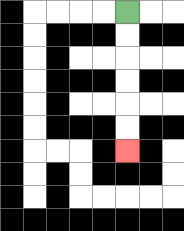{'start': '[5, 0]', 'end': '[5, 6]', 'path_directions': 'D,D,D,D,D,D', 'path_coordinates': '[[5, 0], [5, 1], [5, 2], [5, 3], [5, 4], [5, 5], [5, 6]]'}